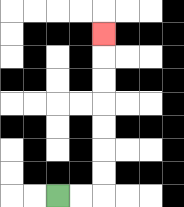{'start': '[2, 8]', 'end': '[4, 1]', 'path_directions': 'R,R,U,U,U,U,U,U,U', 'path_coordinates': '[[2, 8], [3, 8], [4, 8], [4, 7], [4, 6], [4, 5], [4, 4], [4, 3], [4, 2], [4, 1]]'}